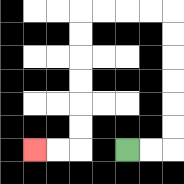{'start': '[5, 6]', 'end': '[1, 6]', 'path_directions': 'R,R,U,U,U,U,U,U,L,L,L,L,D,D,D,D,D,D,L,L', 'path_coordinates': '[[5, 6], [6, 6], [7, 6], [7, 5], [7, 4], [7, 3], [7, 2], [7, 1], [7, 0], [6, 0], [5, 0], [4, 0], [3, 0], [3, 1], [3, 2], [3, 3], [3, 4], [3, 5], [3, 6], [2, 6], [1, 6]]'}